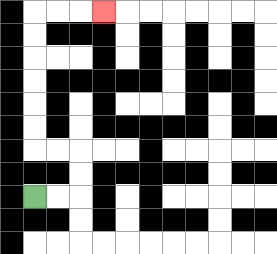{'start': '[1, 8]', 'end': '[4, 0]', 'path_directions': 'R,R,U,U,L,L,U,U,U,U,U,U,R,R,R', 'path_coordinates': '[[1, 8], [2, 8], [3, 8], [3, 7], [3, 6], [2, 6], [1, 6], [1, 5], [1, 4], [1, 3], [1, 2], [1, 1], [1, 0], [2, 0], [3, 0], [4, 0]]'}